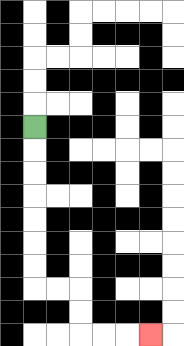{'start': '[1, 5]', 'end': '[6, 14]', 'path_directions': 'D,D,D,D,D,D,D,R,R,D,D,R,R,R', 'path_coordinates': '[[1, 5], [1, 6], [1, 7], [1, 8], [1, 9], [1, 10], [1, 11], [1, 12], [2, 12], [3, 12], [3, 13], [3, 14], [4, 14], [5, 14], [6, 14]]'}